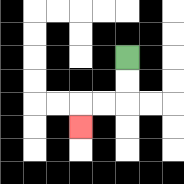{'start': '[5, 2]', 'end': '[3, 5]', 'path_directions': 'D,D,L,L,D', 'path_coordinates': '[[5, 2], [5, 3], [5, 4], [4, 4], [3, 4], [3, 5]]'}